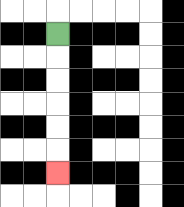{'start': '[2, 1]', 'end': '[2, 7]', 'path_directions': 'D,D,D,D,D,D', 'path_coordinates': '[[2, 1], [2, 2], [2, 3], [2, 4], [2, 5], [2, 6], [2, 7]]'}